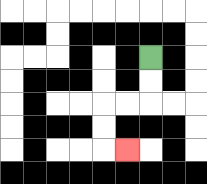{'start': '[6, 2]', 'end': '[5, 6]', 'path_directions': 'D,D,L,L,D,D,R', 'path_coordinates': '[[6, 2], [6, 3], [6, 4], [5, 4], [4, 4], [4, 5], [4, 6], [5, 6]]'}